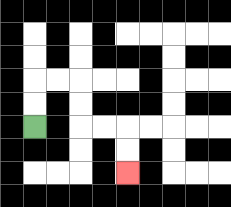{'start': '[1, 5]', 'end': '[5, 7]', 'path_directions': 'U,U,R,R,D,D,R,R,D,D', 'path_coordinates': '[[1, 5], [1, 4], [1, 3], [2, 3], [3, 3], [3, 4], [3, 5], [4, 5], [5, 5], [5, 6], [5, 7]]'}